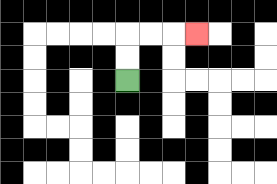{'start': '[5, 3]', 'end': '[8, 1]', 'path_directions': 'U,U,R,R,R', 'path_coordinates': '[[5, 3], [5, 2], [5, 1], [6, 1], [7, 1], [8, 1]]'}